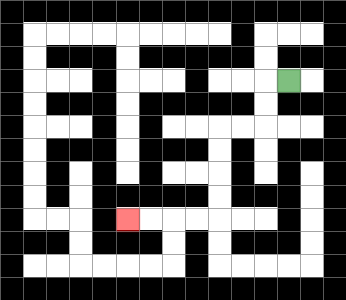{'start': '[12, 3]', 'end': '[5, 9]', 'path_directions': 'L,D,D,L,L,D,D,D,D,L,L,L,L', 'path_coordinates': '[[12, 3], [11, 3], [11, 4], [11, 5], [10, 5], [9, 5], [9, 6], [9, 7], [9, 8], [9, 9], [8, 9], [7, 9], [6, 9], [5, 9]]'}